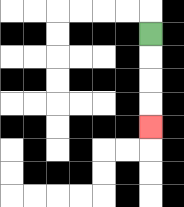{'start': '[6, 1]', 'end': '[6, 5]', 'path_directions': 'D,D,D,D', 'path_coordinates': '[[6, 1], [6, 2], [6, 3], [6, 4], [6, 5]]'}